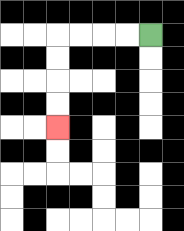{'start': '[6, 1]', 'end': '[2, 5]', 'path_directions': 'L,L,L,L,D,D,D,D', 'path_coordinates': '[[6, 1], [5, 1], [4, 1], [3, 1], [2, 1], [2, 2], [2, 3], [2, 4], [2, 5]]'}